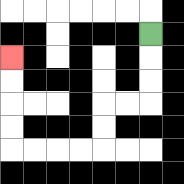{'start': '[6, 1]', 'end': '[0, 2]', 'path_directions': 'D,D,D,L,L,D,D,L,L,L,L,U,U,U,U', 'path_coordinates': '[[6, 1], [6, 2], [6, 3], [6, 4], [5, 4], [4, 4], [4, 5], [4, 6], [3, 6], [2, 6], [1, 6], [0, 6], [0, 5], [0, 4], [0, 3], [0, 2]]'}